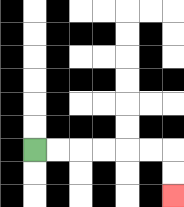{'start': '[1, 6]', 'end': '[7, 8]', 'path_directions': 'R,R,R,R,R,R,D,D', 'path_coordinates': '[[1, 6], [2, 6], [3, 6], [4, 6], [5, 6], [6, 6], [7, 6], [7, 7], [7, 8]]'}